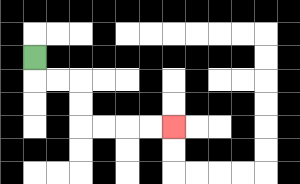{'start': '[1, 2]', 'end': '[7, 5]', 'path_directions': 'D,R,R,D,D,R,R,R,R', 'path_coordinates': '[[1, 2], [1, 3], [2, 3], [3, 3], [3, 4], [3, 5], [4, 5], [5, 5], [6, 5], [7, 5]]'}